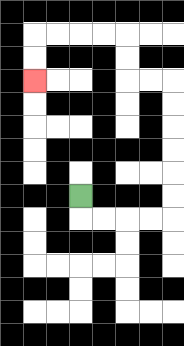{'start': '[3, 8]', 'end': '[1, 3]', 'path_directions': 'D,R,R,R,R,U,U,U,U,U,U,L,L,U,U,L,L,L,L,D,D', 'path_coordinates': '[[3, 8], [3, 9], [4, 9], [5, 9], [6, 9], [7, 9], [7, 8], [7, 7], [7, 6], [7, 5], [7, 4], [7, 3], [6, 3], [5, 3], [5, 2], [5, 1], [4, 1], [3, 1], [2, 1], [1, 1], [1, 2], [1, 3]]'}